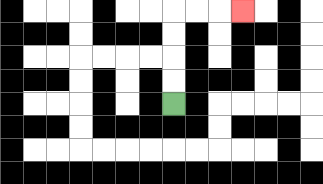{'start': '[7, 4]', 'end': '[10, 0]', 'path_directions': 'U,U,U,U,R,R,R', 'path_coordinates': '[[7, 4], [7, 3], [7, 2], [7, 1], [7, 0], [8, 0], [9, 0], [10, 0]]'}